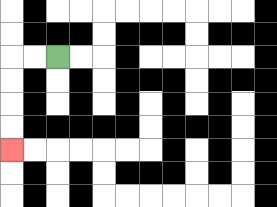{'start': '[2, 2]', 'end': '[0, 6]', 'path_directions': 'L,L,D,D,D,D', 'path_coordinates': '[[2, 2], [1, 2], [0, 2], [0, 3], [0, 4], [0, 5], [0, 6]]'}